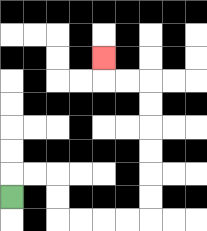{'start': '[0, 8]', 'end': '[4, 2]', 'path_directions': 'U,R,R,D,D,R,R,R,R,U,U,U,U,U,U,L,L,U', 'path_coordinates': '[[0, 8], [0, 7], [1, 7], [2, 7], [2, 8], [2, 9], [3, 9], [4, 9], [5, 9], [6, 9], [6, 8], [6, 7], [6, 6], [6, 5], [6, 4], [6, 3], [5, 3], [4, 3], [4, 2]]'}